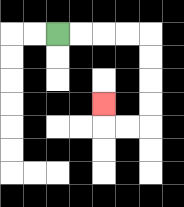{'start': '[2, 1]', 'end': '[4, 4]', 'path_directions': 'R,R,R,R,D,D,D,D,L,L,U', 'path_coordinates': '[[2, 1], [3, 1], [4, 1], [5, 1], [6, 1], [6, 2], [6, 3], [6, 4], [6, 5], [5, 5], [4, 5], [4, 4]]'}